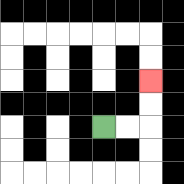{'start': '[4, 5]', 'end': '[6, 3]', 'path_directions': 'R,R,U,U', 'path_coordinates': '[[4, 5], [5, 5], [6, 5], [6, 4], [6, 3]]'}